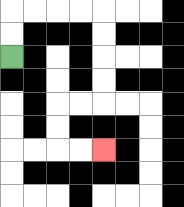{'start': '[0, 2]', 'end': '[4, 6]', 'path_directions': 'U,U,R,R,R,R,D,D,D,D,L,L,D,D,R,R', 'path_coordinates': '[[0, 2], [0, 1], [0, 0], [1, 0], [2, 0], [3, 0], [4, 0], [4, 1], [4, 2], [4, 3], [4, 4], [3, 4], [2, 4], [2, 5], [2, 6], [3, 6], [4, 6]]'}